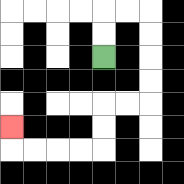{'start': '[4, 2]', 'end': '[0, 5]', 'path_directions': 'U,U,R,R,D,D,D,D,L,L,D,D,L,L,L,L,U', 'path_coordinates': '[[4, 2], [4, 1], [4, 0], [5, 0], [6, 0], [6, 1], [6, 2], [6, 3], [6, 4], [5, 4], [4, 4], [4, 5], [4, 6], [3, 6], [2, 6], [1, 6], [0, 6], [0, 5]]'}